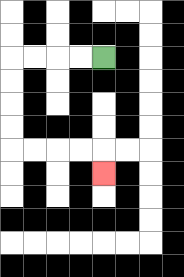{'start': '[4, 2]', 'end': '[4, 7]', 'path_directions': 'L,L,L,L,D,D,D,D,R,R,R,R,D', 'path_coordinates': '[[4, 2], [3, 2], [2, 2], [1, 2], [0, 2], [0, 3], [0, 4], [0, 5], [0, 6], [1, 6], [2, 6], [3, 6], [4, 6], [4, 7]]'}